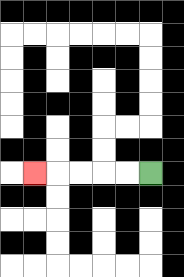{'start': '[6, 7]', 'end': '[1, 7]', 'path_directions': 'L,L,L,L,L', 'path_coordinates': '[[6, 7], [5, 7], [4, 7], [3, 7], [2, 7], [1, 7]]'}